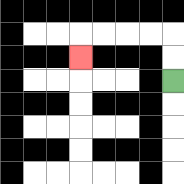{'start': '[7, 3]', 'end': '[3, 2]', 'path_directions': 'U,U,L,L,L,L,D', 'path_coordinates': '[[7, 3], [7, 2], [7, 1], [6, 1], [5, 1], [4, 1], [3, 1], [3, 2]]'}